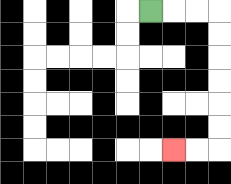{'start': '[6, 0]', 'end': '[7, 6]', 'path_directions': 'R,R,R,D,D,D,D,D,D,L,L', 'path_coordinates': '[[6, 0], [7, 0], [8, 0], [9, 0], [9, 1], [9, 2], [9, 3], [9, 4], [9, 5], [9, 6], [8, 6], [7, 6]]'}